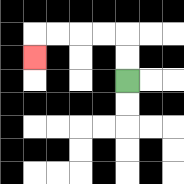{'start': '[5, 3]', 'end': '[1, 2]', 'path_directions': 'U,U,L,L,L,L,D', 'path_coordinates': '[[5, 3], [5, 2], [5, 1], [4, 1], [3, 1], [2, 1], [1, 1], [1, 2]]'}